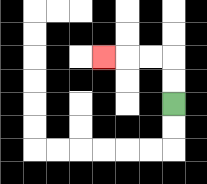{'start': '[7, 4]', 'end': '[4, 2]', 'path_directions': 'U,U,L,L,L', 'path_coordinates': '[[7, 4], [7, 3], [7, 2], [6, 2], [5, 2], [4, 2]]'}